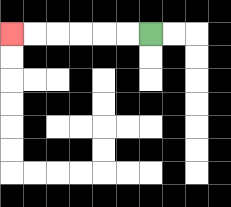{'start': '[6, 1]', 'end': '[0, 1]', 'path_directions': 'L,L,L,L,L,L', 'path_coordinates': '[[6, 1], [5, 1], [4, 1], [3, 1], [2, 1], [1, 1], [0, 1]]'}